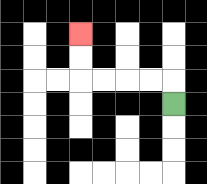{'start': '[7, 4]', 'end': '[3, 1]', 'path_directions': 'U,L,L,L,L,U,U', 'path_coordinates': '[[7, 4], [7, 3], [6, 3], [5, 3], [4, 3], [3, 3], [3, 2], [3, 1]]'}